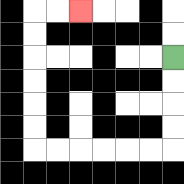{'start': '[7, 2]', 'end': '[3, 0]', 'path_directions': 'D,D,D,D,L,L,L,L,L,L,U,U,U,U,U,U,R,R', 'path_coordinates': '[[7, 2], [7, 3], [7, 4], [7, 5], [7, 6], [6, 6], [5, 6], [4, 6], [3, 6], [2, 6], [1, 6], [1, 5], [1, 4], [1, 3], [1, 2], [1, 1], [1, 0], [2, 0], [3, 0]]'}